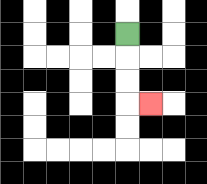{'start': '[5, 1]', 'end': '[6, 4]', 'path_directions': 'D,D,D,R', 'path_coordinates': '[[5, 1], [5, 2], [5, 3], [5, 4], [6, 4]]'}